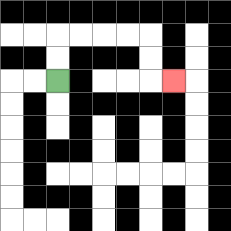{'start': '[2, 3]', 'end': '[7, 3]', 'path_directions': 'U,U,R,R,R,R,D,D,R', 'path_coordinates': '[[2, 3], [2, 2], [2, 1], [3, 1], [4, 1], [5, 1], [6, 1], [6, 2], [6, 3], [7, 3]]'}